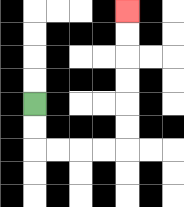{'start': '[1, 4]', 'end': '[5, 0]', 'path_directions': 'D,D,R,R,R,R,U,U,U,U,U,U', 'path_coordinates': '[[1, 4], [1, 5], [1, 6], [2, 6], [3, 6], [4, 6], [5, 6], [5, 5], [5, 4], [5, 3], [5, 2], [5, 1], [5, 0]]'}